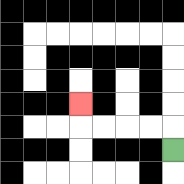{'start': '[7, 6]', 'end': '[3, 4]', 'path_directions': 'U,L,L,L,L,U', 'path_coordinates': '[[7, 6], [7, 5], [6, 5], [5, 5], [4, 5], [3, 5], [3, 4]]'}